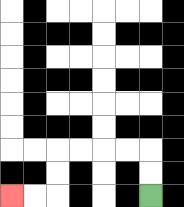{'start': '[6, 8]', 'end': '[0, 8]', 'path_directions': 'U,U,L,L,L,L,D,D,L,L', 'path_coordinates': '[[6, 8], [6, 7], [6, 6], [5, 6], [4, 6], [3, 6], [2, 6], [2, 7], [2, 8], [1, 8], [0, 8]]'}